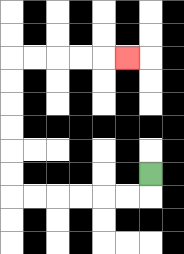{'start': '[6, 7]', 'end': '[5, 2]', 'path_directions': 'D,L,L,L,L,L,L,U,U,U,U,U,U,R,R,R,R,R', 'path_coordinates': '[[6, 7], [6, 8], [5, 8], [4, 8], [3, 8], [2, 8], [1, 8], [0, 8], [0, 7], [0, 6], [0, 5], [0, 4], [0, 3], [0, 2], [1, 2], [2, 2], [3, 2], [4, 2], [5, 2]]'}